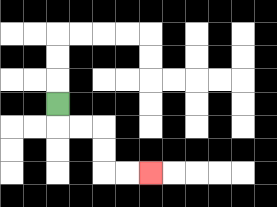{'start': '[2, 4]', 'end': '[6, 7]', 'path_directions': 'D,R,R,D,D,R,R', 'path_coordinates': '[[2, 4], [2, 5], [3, 5], [4, 5], [4, 6], [4, 7], [5, 7], [6, 7]]'}